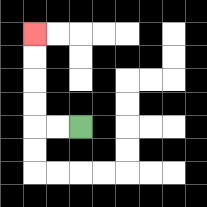{'start': '[3, 5]', 'end': '[1, 1]', 'path_directions': 'L,L,U,U,U,U', 'path_coordinates': '[[3, 5], [2, 5], [1, 5], [1, 4], [1, 3], [1, 2], [1, 1]]'}